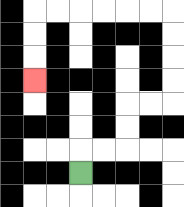{'start': '[3, 7]', 'end': '[1, 3]', 'path_directions': 'U,R,R,U,U,R,R,U,U,U,U,L,L,L,L,L,L,D,D,D', 'path_coordinates': '[[3, 7], [3, 6], [4, 6], [5, 6], [5, 5], [5, 4], [6, 4], [7, 4], [7, 3], [7, 2], [7, 1], [7, 0], [6, 0], [5, 0], [4, 0], [3, 0], [2, 0], [1, 0], [1, 1], [1, 2], [1, 3]]'}